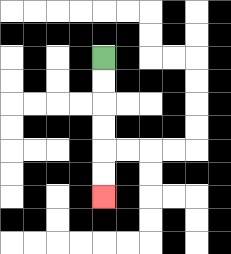{'start': '[4, 2]', 'end': '[4, 8]', 'path_directions': 'D,D,D,D,D,D', 'path_coordinates': '[[4, 2], [4, 3], [4, 4], [4, 5], [4, 6], [4, 7], [4, 8]]'}